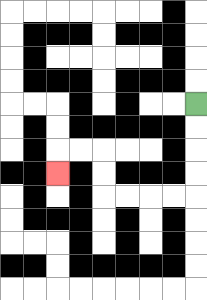{'start': '[8, 4]', 'end': '[2, 7]', 'path_directions': 'D,D,D,D,L,L,L,L,U,U,L,L,D', 'path_coordinates': '[[8, 4], [8, 5], [8, 6], [8, 7], [8, 8], [7, 8], [6, 8], [5, 8], [4, 8], [4, 7], [4, 6], [3, 6], [2, 6], [2, 7]]'}